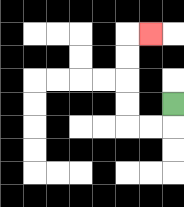{'start': '[7, 4]', 'end': '[6, 1]', 'path_directions': 'D,L,L,U,U,U,U,R', 'path_coordinates': '[[7, 4], [7, 5], [6, 5], [5, 5], [5, 4], [5, 3], [5, 2], [5, 1], [6, 1]]'}